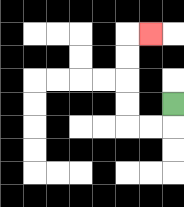{'start': '[7, 4]', 'end': '[6, 1]', 'path_directions': 'D,L,L,U,U,U,U,R', 'path_coordinates': '[[7, 4], [7, 5], [6, 5], [5, 5], [5, 4], [5, 3], [5, 2], [5, 1], [6, 1]]'}